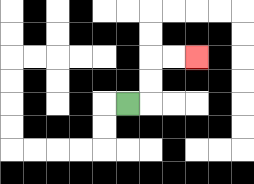{'start': '[5, 4]', 'end': '[8, 2]', 'path_directions': 'R,U,U,R,R', 'path_coordinates': '[[5, 4], [6, 4], [6, 3], [6, 2], [7, 2], [8, 2]]'}